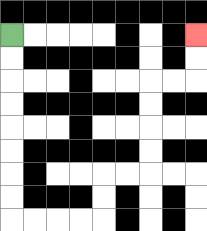{'start': '[0, 1]', 'end': '[8, 1]', 'path_directions': 'D,D,D,D,D,D,D,D,R,R,R,R,U,U,R,R,U,U,U,U,R,R,U,U', 'path_coordinates': '[[0, 1], [0, 2], [0, 3], [0, 4], [0, 5], [0, 6], [0, 7], [0, 8], [0, 9], [1, 9], [2, 9], [3, 9], [4, 9], [4, 8], [4, 7], [5, 7], [6, 7], [6, 6], [6, 5], [6, 4], [6, 3], [7, 3], [8, 3], [8, 2], [8, 1]]'}